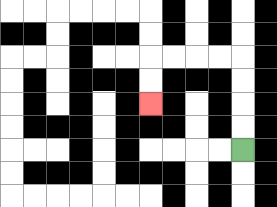{'start': '[10, 6]', 'end': '[6, 4]', 'path_directions': 'U,U,U,U,L,L,L,L,D,D', 'path_coordinates': '[[10, 6], [10, 5], [10, 4], [10, 3], [10, 2], [9, 2], [8, 2], [7, 2], [6, 2], [6, 3], [6, 4]]'}